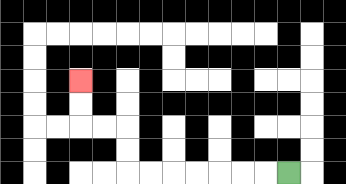{'start': '[12, 7]', 'end': '[3, 3]', 'path_directions': 'L,L,L,L,L,L,L,U,U,L,L,U,U', 'path_coordinates': '[[12, 7], [11, 7], [10, 7], [9, 7], [8, 7], [7, 7], [6, 7], [5, 7], [5, 6], [5, 5], [4, 5], [3, 5], [3, 4], [3, 3]]'}